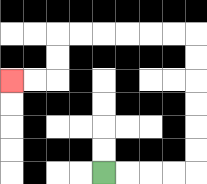{'start': '[4, 7]', 'end': '[0, 3]', 'path_directions': 'R,R,R,R,U,U,U,U,U,U,L,L,L,L,L,L,D,D,L,L', 'path_coordinates': '[[4, 7], [5, 7], [6, 7], [7, 7], [8, 7], [8, 6], [8, 5], [8, 4], [8, 3], [8, 2], [8, 1], [7, 1], [6, 1], [5, 1], [4, 1], [3, 1], [2, 1], [2, 2], [2, 3], [1, 3], [0, 3]]'}